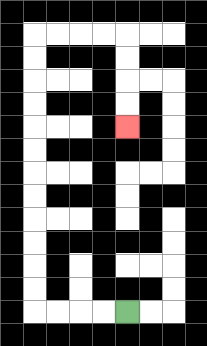{'start': '[5, 13]', 'end': '[5, 5]', 'path_directions': 'L,L,L,L,U,U,U,U,U,U,U,U,U,U,U,U,R,R,R,R,D,D,D,D', 'path_coordinates': '[[5, 13], [4, 13], [3, 13], [2, 13], [1, 13], [1, 12], [1, 11], [1, 10], [1, 9], [1, 8], [1, 7], [1, 6], [1, 5], [1, 4], [1, 3], [1, 2], [1, 1], [2, 1], [3, 1], [4, 1], [5, 1], [5, 2], [5, 3], [5, 4], [5, 5]]'}